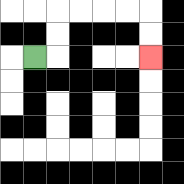{'start': '[1, 2]', 'end': '[6, 2]', 'path_directions': 'R,U,U,R,R,R,R,D,D', 'path_coordinates': '[[1, 2], [2, 2], [2, 1], [2, 0], [3, 0], [4, 0], [5, 0], [6, 0], [6, 1], [6, 2]]'}